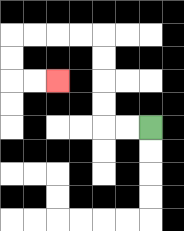{'start': '[6, 5]', 'end': '[2, 3]', 'path_directions': 'L,L,U,U,U,U,L,L,L,L,D,D,R,R', 'path_coordinates': '[[6, 5], [5, 5], [4, 5], [4, 4], [4, 3], [4, 2], [4, 1], [3, 1], [2, 1], [1, 1], [0, 1], [0, 2], [0, 3], [1, 3], [2, 3]]'}